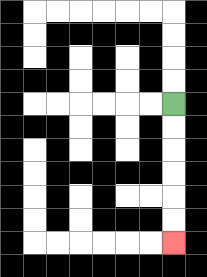{'start': '[7, 4]', 'end': '[7, 10]', 'path_directions': 'D,D,D,D,D,D', 'path_coordinates': '[[7, 4], [7, 5], [7, 6], [7, 7], [7, 8], [7, 9], [7, 10]]'}